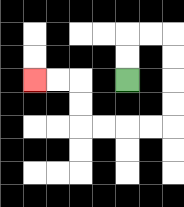{'start': '[5, 3]', 'end': '[1, 3]', 'path_directions': 'U,U,R,R,D,D,D,D,L,L,L,L,U,U,L,L', 'path_coordinates': '[[5, 3], [5, 2], [5, 1], [6, 1], [7, 1], [7, 2], [7, 3], [7, 4], [7, 5], [6, 5], [5, 5], [4, 5], [3, 5], [3, 4], [3, 3], [2, 3], [1, 3]]'}